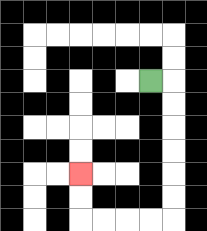{'start': '[6, 3]', 'end': '[3, 7]', 'path_directions': 'R,D,D,D,D,D,D,L,L,L,L,U,U', 'path_coordinates': '[[6, 3], [7, 3], [7, 4], [7, 5], [7, 6], [7, 7], [7, 8], [7, 9], [6, 9], [5, 9], [4, 9], [3, 9], [3, 8], [3, 7]]'}